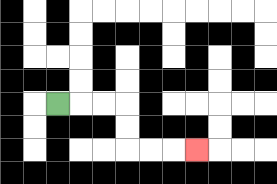{'start': '[2, 4]', 'end': '[8, 6]', 'path_directions': 'R,R,R,D,D,R,R,R', 'path_coordinates': '[[2, 4], [3, 4], [4, 4], [5, 4], [5, 5], [5, 6], [6, 6], [7, 6], [8, 6]]'}